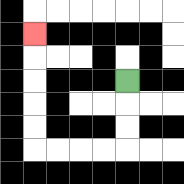{'start': '[5, 3]', 'end': '[1, 1]', 'path_directions': 'D,D,D,L,L,L,L,U,U,U,U,U', 'path_coordinates': '[[5, 3], [5, 4], [5, 5], [5, 6], [4, 6], [3, 6], [2, 6], [1, 6], [1, 5], [1, 4], [1, 3], [1, 2], [1, 1]]'}